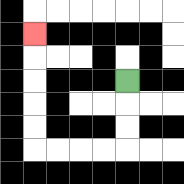{'start': '[5, 3]', 'end': '[1, 1]', 'path_directions': 'D,D,D,L,L,L,L,U,U,U,U,U', 'path_coordinates': '[[5, 3], [5, 4], [5, 5], [5, 6], [4, 6], [3, 6], [2, 6], [1, 6], [1, 5], [1, 4], [1, 3], [1, 2], [1, 1]]'}